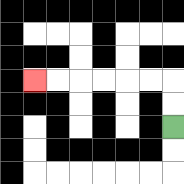{'start': '[7, 5]', 'end': '[1, 3]', 'path_directions': 'U,U,L,L,L,L,L,L', 'path_coordinates': '[[7, 5], [7, 4], [7, 3], [6, 3], [5, 3], [4, 3], [3, 3], [2, 3], [1, 3]]'}